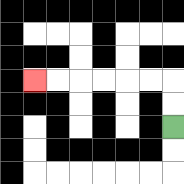{'start': '[7, 5]', 'end': '[1, 3]', 'path_directions': 'U,U,L,L,L,L,L,L', 'path_coordinates': '[[7, 5], [7, 4], [7, 3], [6, 3], [5, 3], [4, 3], [3, 3], [2, 3], [1, 3]]'}